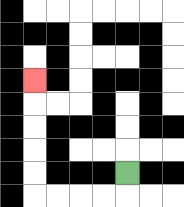{'start': '[5, 7]', 'end': '[1, 3]', 'path_directions': 'D,L,L,L,L,U,U,U,U,U', 'path_coordinates': '[[5, 7], [5, 8], [4, 8], [3, 8], [2, 8], [1, 8], [1, 7], [1, 6], [1, 5], [1, 4], [1, 3]]'}